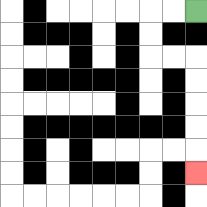{'start': '[8, 0]', 'end': '[8, 7]', 'path_directions': 'L,L,D,D,R,R,D,D,D,D,D', 'path_coordinates': '[[8, 0], [7, 0], [6, 0], [6, 1], [6, 2], [7, 2], [8, 2], [8, 3], [8, 4], [8, 5], [8, 6], [8, 7]]'}